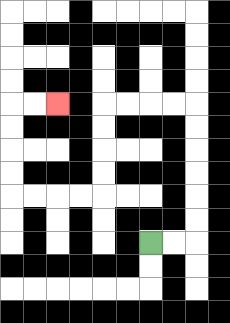{'start': '[6, 10]', 'end': '[2, 4]', 'path_directions': 'R,R,U,U,U,U,U,U,L,L,L,L,D,D,D,D,L,L,L,L,U,U,U,U,R,R', 'path_coordinates': '[[6, 10], [7, 10], [8, 10], [8, 9], [8, 8], [8, 7], [8, 6], [8, 5], [8, 4], [7, 4], [6, 4], [5, 4], [4, 4], [4, 5], [4, 6], [4, 7], [4, 8], [3, 8], [2, 8], [1, 8], [0, 8], [0, 7], [0, 6], [0, 5], [0, 4], [1, 4], [2, 4]]'}